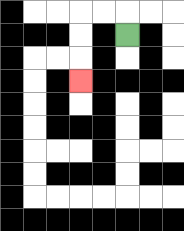{'start': '[5, 1]', 'end': '[3, 3]', 'path_directions': 'U,L,L,D,D,D', 'path_coordinates': '[[5, 1], [5, 0], [4, 0], [3, 0], [3, 1], [3, 2], [3, 3]]'}